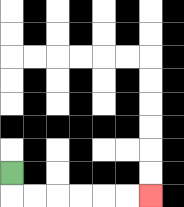{'start': '[0, 7]', 'end': '[6, 8]', 'path_directions': 'D,R,R,R,R,R,R', 'path_coordinates': '[[0, 7], [0, 8], [1, 8], [2, 8], [3, 8], [4, 8], [5, 8], [6, 8]]'}